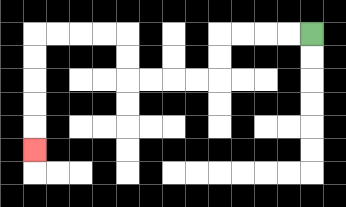{'start': '[13, 1]', 'end': '[1, 6]', 'path_directions': 'L,L,L,L,D,D,L,L,L,L,U,U,L,L,L,L,D,D,D,D,D', 'path_coordinates': '[[13, 1], [12, 1], [11, 1], [10, 1], [9, 1], [9, 2], [9, 3], [8, 3], [7, 3], [6, 3], [5, 3], [5, 2], [5, 1], [4, 1], [3, 1], [2, 1], [1, 1], [1, 2], [1, 3], [1, 4], [1, 5], [1, 6]]'}